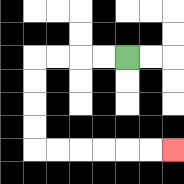{'start': '[5, 2]', 'end': '[7, 6]', 'path_directions': 'L,L,L,L,D,D,D,D,R,R,R,R,R,R', 'path_coordinates': '[[5, 2], [4, 2], [3, 2], [2, 2], [1, 2], [1, 3], [1, 4], [1, 5], [1, 6], [2, 6], [3, 6], [4, 6], [5, 6], [6, 6], [7, 6]]'}